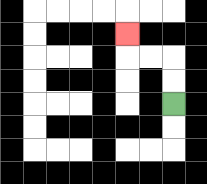{'start': '[7, 4]', 'end': '[5, 1]', 'path_directions': 'U,U,L,L,U', 'path_coordinates': '[[7, 4], [7, 3], [7, 2], [6, 2], [5, 2], [5, 1]]'}